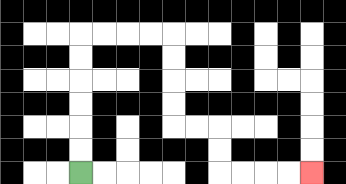{'start': '[3, 7]', 'end': '[13, 7]', 'path_directions': 'U,U,U,U,U,U,R,R,R,R,D,D,D,D,R,R,D,D,R,R,R,R', 'path_coordinates': '[[3, 7], [3, 6], [3, 5], [3, 4], [3, 3], [3, 2], [3, 1], [4, 1], [5, 1], [6, 1], [7, 1], [7, 2], [7, 3], [7, 4], [7, 5], [8, 5], [9, 5], [9, 6], [9, 7], [10, 7], [11, 7], [12, 7], [13, 7]]'}